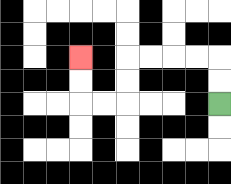{'start': '[9, 4]', 'end': '[3, 2]', 'path_directions': 'U,U,L,L,L,L,D,D,L,L,U,U', 'path_coordinates': '[[9, 4], [9, 3], [9, 2], [8, 2], [7, 2], [6, 2], [5, 2], [5, 3], [5, 4], [4, 4], [3, 4], [3, 3], [3, 2]]'}